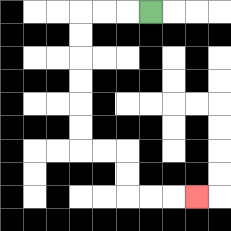{'start': '[6, 0]', 'end': '[8, 8]', 'path_directions': 'L,L,L,D,D,D,D,D,D,R,R,D,D,R,R,R', 'path_coordinates': '[[6, 0], [5, 0], [4, 0], [3, 0], [3, 1], [3, 2], [3, 3], [3, 4], [3, 5], [3, 6], [4, 6], [5, 6], [5, 7], [5, 8], [6, 8], [7, 8], [8, 8]]'}